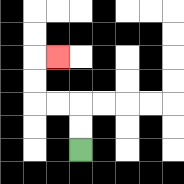{'start': '[3, 6]', 'end': '[2, 2]', 'path_directions': 'U,U,L,L,U,U,R', 'path_coordinates': '[[3, 6], [3, 5], [3, 4], [2, 4], [1, 4], [1, 3], [1, 2], [2, 2]]'}